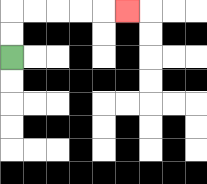{'start': '[0, 2]', 'end': '[5, 0]', 'path_directions': 'U,U,R,R,R,R,R', 'path_coordinates': '[[0, 2], [0, 1], [0, 0], [1, 0], [2, 0], [3, 0], [4, 0], [5, 0]]'}